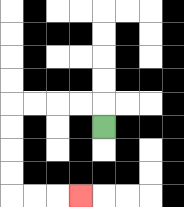{'start': '[4, 5]', 'end': '[3, 8]', 'path_directions': 'U,L,L,L,L,D,D,D,D,R,R,R', 'path_coordinates': '[[4, 5], [4, 4], [3, 4], [2, 4], [1, 4], [0, 4], [0, 5], [0, 6], [0, 7], [0, 8], [1, 8], [2, 8], [3, 8]]'}